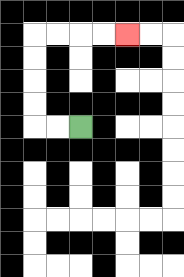{'start': '[3, 5]', 'end': '[5, 1]', 'path_directions': 'L,L,U,U,U,U,R,R,R,R', 'path_coordinates': '[[3, 5], [2, 5], [1, 5], [1, 4], [1, 3], [1, 2], [1, 1], [2, 1], [3, 1], [4, 1], [5, 1]]'}